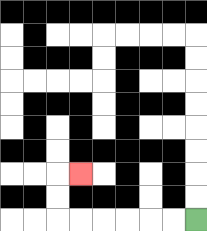{'start': '[8, 9]', 'end': '[3, 7]', 'path_directions': 'L,L,L,L,L,L,U,U,R', 'path_coordinates': '[[8, 9], [7, 9], [6, 9], [5, 9], [4, 9], [3, 9], [2, 9], [2, 8], [2, 7], [3, 7]]'}